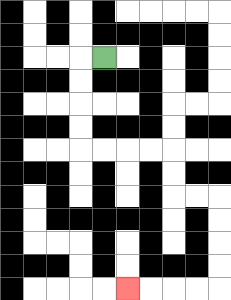{'start': '[4, 2]', 'end': '[5, 12]', 'path_directions': 'L,D,D,D,D,R,R,R,R,D,D,R,R,D,D,D,D,L,L,L,L', 'path_coordinates': '[[4, 2], [3, 2], [3, 3], [3, 4], [3, 5], [3, 6], [4, 6], [5, 6], [6, 6], [7, 6], [7, 7], [7, 8], [8, 8], [9, 8], [9, 9], [9, 10], [9, 11], [9, 12], [8, 12], [7, 12], [6, 12], [5, 12]]'}